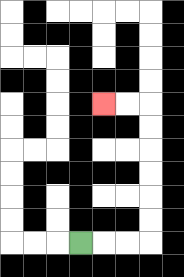{'start': '[3, 10]', 'end': '[4, 4]', 'path_directions': 'R,R,R,U,U,U,U,U,U,L,L', 'path_coordinates': '[[3, 10], [4, 10], [5, 10], [6, 10], [6, 9], [6, 8], [6, 7], [6, 6], [6, 5], [6, 4], [5, 4], [4, 4]]'}